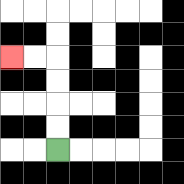{'start': '[2, 6]', 'end': '[0, 2]', 'path_directions': 'U,U,U,U,L,L', 'path_coordinates': '[[2, 6], [2, 5], [2, 4], [2, 3], [2, 2], [1, 2], [0, 2]]'}